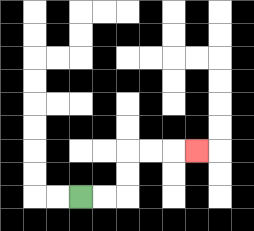{'start': '[3, 8]', 'end': '[8, 6]', 'path_directions': 'R,R,U,U,R,R,R', 'path_coordinates': '[[3, 8], [4, 8], [5, 8], [5, 7], [5, 6], [6, 6], [7, 6], [8, 6]]'}